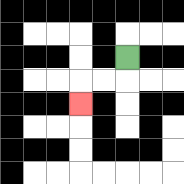{'start': '[5, 2]', 'end': '[3, 4]', 'path_directions': 'D,L,L,D', 'path_coordinates': '[[5, 2], [5, 3], [4, 3], [3, 3], [3, 4]]'}